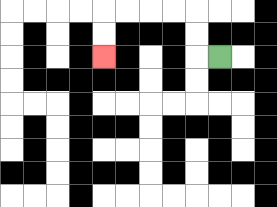{'start': '[9, 2]', 'end': '[4, 2]', 'path_directions': 'L,U,U,L,L,L,L,D,D', 'path_coordinates': '[[9, 2], [8, 2], [8, 1], [8, 0], [7, 0], [6, 0], [5, 0], [4, 0], [4, 1], [4, 2]]'}